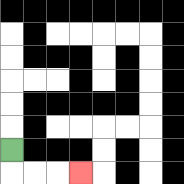{'start': '[0, 6]', 'end': '[3, 7]', 'path_directions': 'D,R,R,R', 'path_coordinates': '[[0, 6], [0, 7], [1, 7], [2, 7], [3, 7]]'}